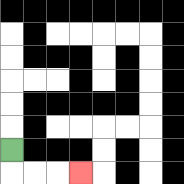{'start': '[0, 6]', 'end': '[3, 7]', 'path_directions': 'D,R,R,R', 'path_coordinates': '[[0, 6], [0, 7], [1, 7], [2, 7], [3, 7]]'}